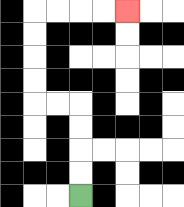{'start': '[3, 8]', 'end': '[5, 0]', 'path_directions': 'U,U,U,U,L,L,U,U,U,U,R,R,R,R', 'path_coordinates': '[[3, 8], [3, 7], [3, 6], [3, 5], [3, 4], [2, 4], [1, 4], [1, 3], [1, 2], [1, 1], [1, 0], [2, 0], [3, 0], [4, 0], [5, 0]]'}